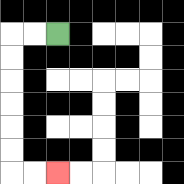{'start': '[2, 1]', 'end': '[2, 7]', 'path_directions': 'L,L,D,D,D,D,D,D,R,R', 'path_coordinates': '[[2, 1], [1, 1], [0, 1], [0, 2], [0, 3], [0, 4], [0, 5], [0, 6], [0, 7], [1, 7], [2, 7]]'}